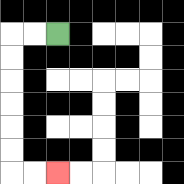{'start': '[2, 1]', 'end': '[2, 7]', 'path_directions': 'L,L,D,D,D,D,D,D,R,R', 'path_coordinates': '[[2, 1], [1, 1], [0, 1], [0, 2], [0, 3], [0, 4], [0, 5], [0, 6], [0, 7], [1, 7], [2, 7]]'}